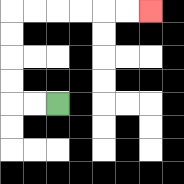{'start': '[2, 4]', 'end': '[6, 0]', 'path_directions': 'L,L,U,U,U,U,R,R,R,R,R,R', 'path_coordinates': '[[2, 4], [1, 4], [0, 4], [0, 3], [0, 2], [0, 1], [0, 0], [1, 0], [2, 0], [3, 0], [4, 0], [5, 0], [6, 0]]'}